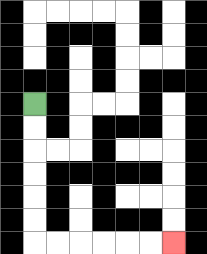{'start': '[1, 4]', 'end': '[7, 10]', 'path_directions': 'D,D,D,D,D,D,R,R,R,R,R,R', 'path_coordinates': '[[1, 4], [1, 5], [1, 6], [1, 7], [1, 8], [1, 9], [1, 10], [2, 10], [3, 10], [4, 10], [5, 10], [6, 10], [7, 10]]'}